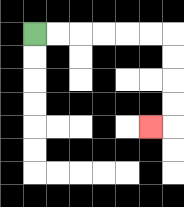{'start': '[1, 1]', 'end': '[6, 5]', 'path_directions': 'R,R,R,R,R,R,D,D,D,D,L', 'path_coordinates': '[[1, 1], [2, 1], [3, 1], [4, 1], [5, 1], [6, 1], [7, 1], [7, 2], [7, 3], [7, 4], [7, 5], [6, 5]]'}